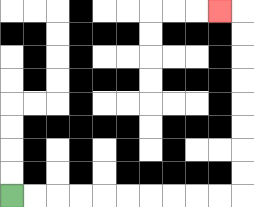{'start': '[0, 8]', 'end': '[9, 0]', 'path_directions': 'R,R,R,R,R,R,R,R,R,R,U,U,U,U,U,U,U,U,L', 'path_coordinates': '[[0, 8], [1, 8], [2, 8], [3, 8], [4, 8], [5, 8], [6, 8], [7, 8], [8, 8], [9, 8], [10, 8], [10, 7], [10, 6], [10, 5], [10, 4], [10, 3], [10, 2], [10, 1], [10, 0], [9, 0]]'}